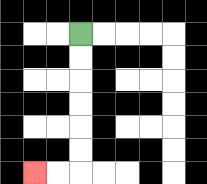{'start': '[3, 1]', 'end': '[1, 7]', 'path_directions': 'D,D,D,D,D,D,L,L', 'path_coordinates': '[[3, 1], [3, 2], [3, 3], [3, 4], [3, 5], [3, 6], [3, 7], [2, 7], [1, 7]]'}